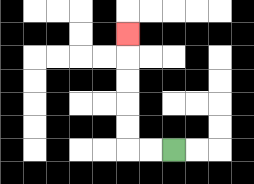{'start': '[7, 6]', 'end': '[5, 1]', 'path_directions': 'L,L,U,U,U,U,U', 'path_coordinates': '[[7, 6], [6, 6], [5, 6], [5, 5], [5, 4], [5, 3], [5, 2], [5, 1]]'}